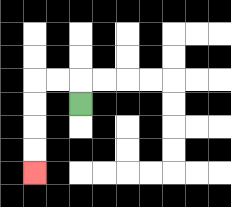{'start': '[3, 4]', 'end': '[1, 7]', 'path_directions': 'U,L,L,D,D,D,D', 'path_coordinates': '[[3, 4], [3, 3], [2, 3], [1, 3], [1, 4], [1, 5], [1, 6], [1, 7]]'}